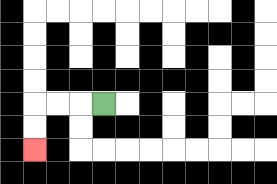{'start': '[4, 4]', 'end': '[1, 6]', 'path_directions': 'L,L,L,D,D', 'path_coordinates': '[[4, 4], [3, 4], [2, 4], [1, 4], [1, 5], [1, 6]]'}